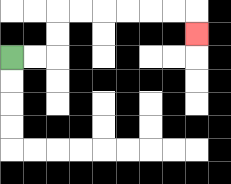{'start': '[0, 2]', 'end': '[8, 1]', 'path_directions': 'R,R,U,U,R,R,R,R,R,R,D', 'path_coordinates': '[[0, 2], [1, 2], [2, 2], [2, 1], [2, 0], [3, 0], [4, 0], [5, 0], [6, 0], [7, 0], [8, 0], [8, 1]]'}